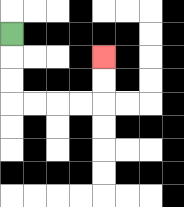{'start': '[0, 1]', 'end': '[4, 2]', 'path_directions': 'D,D,D,R,R,R,R,U,U', 'path_coordinates': '[[0, 1], [0, 2], [0, 3], [0, 4], [1, 4], [2, 4], [3, 4], [4, 4], [4, 3], [4, 2]]'}